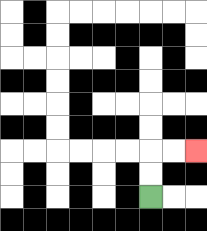{'start': '[6, 8]', 'end': '[8, 6]', 'path_directions': 'U,U,R,R', 'path_coordinates': '[[6, 8], [6, 7], [6, 6], [7, 6], [8, 6]]'}